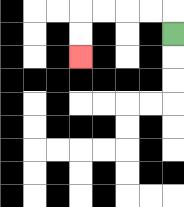{'start': '[7, 1]', 'end': '[3, 2]', 'path_directions': 'U,L,L,L,L,D,D', 'path_coordinates': '[[7, 1], [7, 0], [6, 0], [5, 0], [4, 0], [3, 0], [3, 1], [3, 2]]'}